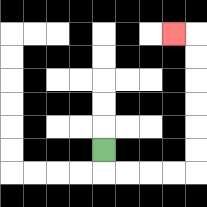{'start': '[4, 6]', 'end': '[7, 1]', 'path_directions': 'D,R,R,R,R,U,U,U,U,U,U,L', 'path_coordinates': '[[4, 6], [4, 7], [5, 7], [6, 7], [7, 7], [8, 7], [8, 6], [8, 5], [8, 4], [8, 3], [8, 2], [8, 1], [7, 1]]'}